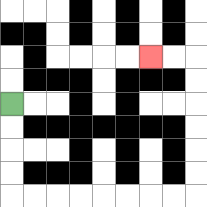{'start': '[0, 4]', 'end': '[6, 2]', 'path_directions': 'D,D,D,D,R,R,R,R,R,R,R,R,U,U,U,U,U,U,L,L', 'path_coordinates': '[[0, 4], [0, 5], [0, 6], [0, 7], [0, 8], [1, 8], [2, 8], [3, 8], [4, 8], [5, 8], [6, 8], [7, 8], [8, 8], [8, 7], [8, 6], [8, 5], [8, 4], [8, 3], [8, 2], [7, 2], [6, 2]]'}